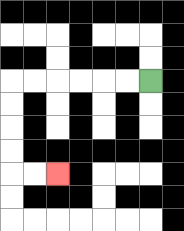{'start': '[6, 3]', 'end': '[2, 7]', 'path_directions': 'L,L,L,L,L,L,D,D,D,D,R,R', 'path_coordinates': '[[6, 3], [5, 3], [4, 3], [3, 3], [2, 3], [1, 3], [0, 3], [0, 4], [0, 5], [0, 6], [0, 7], [1, 7], [2, 7]]'}